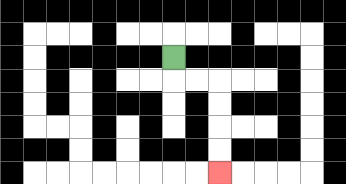{'start': '[7, 2]', 'end': '[9, 7]', 'path_directions': 'D,R,R,D,D,D,D', 'path_coordinates': '[[7, 2], [7, 3], [8, 3], [9, 3], [9, 4], [9, 5], [9, 6], [9, 7]]'}